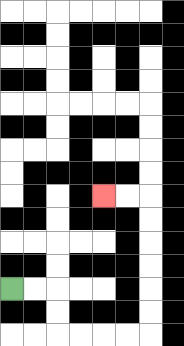{'start': '[0, 12]', 'end': '[4, 8]', 'path_directions': 'R,R,D,D,R,R,R,R,U,U,U,U,U,U,L,L', 'path_coordinates': '[[0, 12], [1, 12], [2, 12], [2, 13], [2, 14], [3, 14], [4, 14], [5, 14], [6, 14], [6, 13], [6, 12], [6, 11], [6, 10], [6, 9], [6, 8], [5, 8], [4, 8]]'}